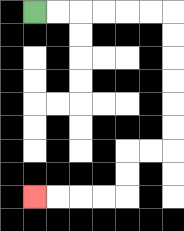{'start': '[1, 0]', 'end': '[1, 8]', 'path_directions': 'R,R,R,R,R,R,D,D,D,D,D,D,L,L,D,D,L,L,L,L', 'path_coordinates': '[[1, 0], [2, 0], [3, 0], [4, 0], [5, 0], [6, 0], [7, 0], [7, 1], [7, 2], [7, 3], [7, 4], [7, 5], [7, 6], [6, 6], [5, 6], [5, 7], [5, 8], [4, 8], [3, 8], [2, 8], [1, 8]]'}